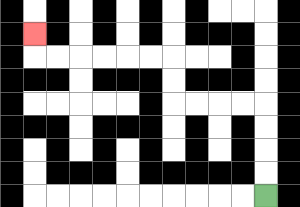{'start': '[11, 8]', 'end': '[1, 1]', 'path_directions': 'U,U,U,U,L,L,L,L,U,U,L,L,L,L,L,L,U', 'path_coordinates': '[[11, 8], [11, 7], [11, 6], [11, 5], [11, 4], [10, 4], [9, 4], [8, 4], [7, 4], [7, 3], [7, 2], [6, 2], [5, 2], [4, 2], [3, 2], [2, 2], [1, 2], [1, 1]]'}